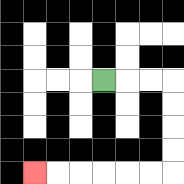{'start': '[4, 3]', 'end': '[1, 7]', 'path_directions': 'R,R,R,D,D,D,D,L,L,L,L,L,L', 'path_coordinates': '[[4, 3], [5, 3], [6, 3], [7, 3], [7, 4], [7, 5], [7, 6], [7, 7], [6, 7], [5, 7], [4, 7], [3, 7], [2, 7], [1, 7]]'}